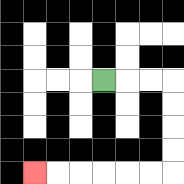{'start': '[4, 3]', 'end': '[1, 7]', 'path_directions': 'R,R,R,D,D,D,D,L,L,L,L,L,L', 'path_coordinates': '[[4, 3], [5, 3], [6, 3], [7, 3], [7, 4], [7, 5], [7, 6], [7, 7], [6, 7], [5, 7], [4, 7], [3, 7], [2, 7], [1, 7]]'}